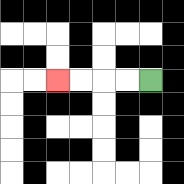{'start': '[6, 3]', 'end': '[2, 3]', 'path_directions': 'L,L,L,L', 'path_coordinates': '[[6, 3], [5, 3], [4, 3], [3, 3], [2, 3]]'}